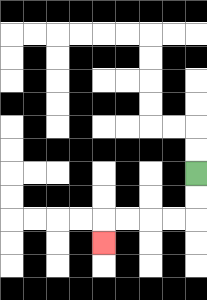{'start': '[8, 7]', 'end': '[4, 10]', 'path_directions': 'D,D,L,L,L,L,D', 'path_coordinates': '[[8, 7], [8, 8], [8, 9], [7, 9], [6, 9], [5, 9], [4, 9], [4, 10]]'}